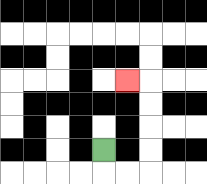{'start': '[4, 6]', 'end': '[5, 3]', 'path_directions': 'D,R,R,U,U,U,U,L', 'path_coordinates': '[[4, 6], [4, 7], [5, 7], [6, 7], [6, 6], [6, 5], [6, 4], [6, 3], [5, 3]]'}